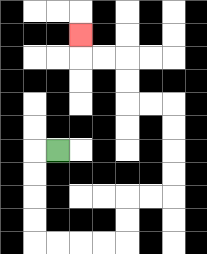{'start': '[2, 6]', 'end': '[3, 1]', 'path_directions': 'L,D,D,D,D,R,R,R,R,U,U,R,R,U,U,U,U,L,L,U,U,L,L,U', 'path_coordinates': '[[2, 6], [1, 6], [1, 7], [1, 8], [1, 9], [1, 10], [2, 10], [3, 10], [4, 10], [5, 10], [5, 9], [5, 8], [6, 8], [7, 8], [7, 7], [7, 6], [7, 5], [7, 4], [6, 4], [5, 4], [5, 3], [5, 2], [4, 2], [3, 2], [3, 1]]'}